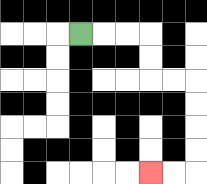{'start': '[3, 1]', 'end': '[6, 7]', 'path_directions': 'R,R,R,D,D,R,R,D,D,D,D,L,L', 'path_coordinates': '[[3, 1], [4, 1], [5, 1], [6, 1], [6, 2], [6, 3], [7, 3], [8, 3], [8, 4], [8, 5], [8, 6], [8, 7], [7, 7], [6, 7]]'}